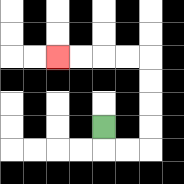{'start': '[4, 5]', 'end': '[2, 2]', 'path_directions': 'D,R,R,U,U,U,U,L,L,L,L', 'path_coordinates': '[[4, 5], [4, 6], [5, 6], [6, 6], [6, 5], [6, 4], [6, 3], [6, 2], [5, 2], [4, 2], [3, 2], [2, 2]]'}